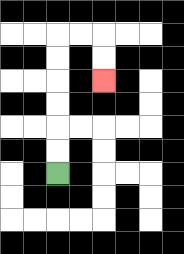{'start': '[2, 7]', 'end': '[4, 3]', 'path_directions': 'U,U,U,U,U,U,R,R,D,D', 'path_coordinates': '[[2, 7], [2, 6], [2, 5], [2, 4], [2, 3], [2, 2], [2, 1], [3, 1], [4, 1], [4, 2], [4, 3]]'}